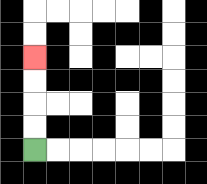{'start': '[1, 6]', 'end': '[1, 2]', 'path_directions': 'U,U,U,U', 'path_coordinates': '[[1, 6], [1, 5], [1, 4], [1, 3], [1, 2]]'}